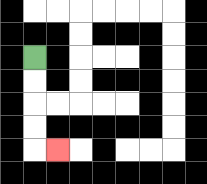{'start': '[1, 2]', 'end': '[2, 6]', 'path_directions': 'D,D,D,D,R', 'path_coordinates': '[[1, 2], [1, 3], [1, 4], [1, 5], [1, 6], [2, 6]]'}